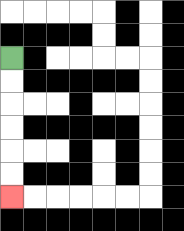{'start': '[0, 2]', 'end': '[0, 8]', 'path_directions': 'D,D,D,D,D,D', 'path_coordinates': '[[0, 2], [0, 3], [0, 4], [0, 5], [0, 6], [0, 7], [0, 8]]'}